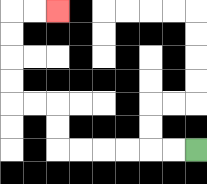{'start': '[8, 6]', 'end': '[2, 0]', 'path_directions': 'L,L,L,L,L,L,U,U,L,L,U,U,U,U,R,R', 'path_coordinates': '[[8, 6], [7, 6], [6, 6], [5, 6], [4, 6], [3, 6], [2, 6], [2, 5], [2, 4], [1, 4], [0, 4], [0, 3], [0, 2], [0, 1], [0, 0], [1, 0], [2, 0]]'}